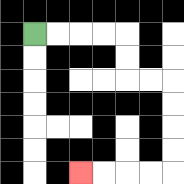{'start': '[1, 1]', 'end': '[3, 7]', 'path_directions': 'R,R,R,R,D,D,R,R,D,D,D,D,L,L,L,L', 'path_coordinates': '[[1, 1], [2, 1], [3, 1], [4, 1], [5, 1], [5, 2], [5, 3], [6, 3], [7, 3], [7, 4], [7, 5], [7, 6], [7, 7], [6, 7], [5, 7], [4, 7], [3, 7]]'}